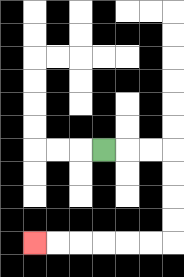{'start': '[4, 6]', 'end': '[1, 10]', 'path_directions': 'R,R,R,D,D,D,D,L,L,L,L,L,L', 'path_coordinates': '[[4, 6], [5, 6], [6, 6], [7, 6], [7, 7], [7, 8], [7, 9], [7, 10], [6, 10], [5, 10], [4, 10], [3, 10], [2, 10], [1, 10]]'}